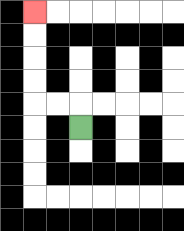{'start': '[3, 5]', 'end': '[1, 0]', 'path_directions': 'U,L,L,U,U,U,U', 'path_coordinates': '[[3, 5], [3, 4], [2, 4], [1, 4], [1, 3], [1, 2], [1, 1], [1, 0]]'}